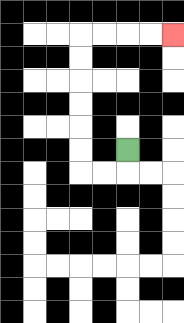{'start': '[5, 6]', 'end': '[7, 1]', 'path_directions': 'D,L,L,U,U,U,U,U,U,R,R,R,R', 'path_coordinates': '[[5, 6], [5, 7], [4, 7], [3, 7], [3, 6], [3, 5], [3, 4], [3, 3], [3, 2], [3, 1], [4, 1], [5, 1], [6, 1], [7, 1]]'}